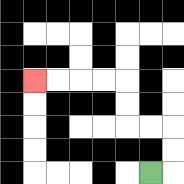{'start': '[6, 7]', 'end': '[1, 3]', 'path_directions': 'R,U,U,L,L,U,U,L,L,L,L', 'path_coordinates': '[[6, 7], [7, 7], [7, 6], [7, 5], [6, 5], [5, 5], [5, 4], [5, 3], [4, 3], [3, 3], [2, 3], [1, 3]]'}